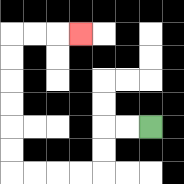{'start': '[6, 5]', 'end': '[3, 1]', 'path_directions': 'L,L,D,D,L,L,L,L,U,U,U,U,U,U,R,R,R', 'path_coordinates': '[[6, 5], [5, 5], [4, 5], [4, 6], [4, 7], [3, 7], [2, 7], [1, 7], [0, 7], [0, 6], [0, 5], [0, 4], [0, 3], [0, 2], [0, 1], [1, 1], [2, 1], [3, 1]]'}